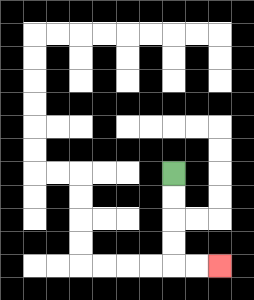{'start': '[7, 7]', 'end': '[9, 11]', 'path_directions': 'D,D,D,D,R,R', 'path_coordinates': '[[7, 7], [7, 8], [7, 9], [7, 10], [7, 11], [8, 11], [9, 11]]'}